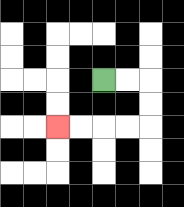{'start': '[4, 3]', 'end': '[2, 5]', 'path_directions': 'R,R,D,D,L,L,L,L', 'path_coordinates': '[[4, 3], [5, 3], [6, 3], [6, 4], [6, 5], [5, 5], [4, 5], [3, 5], [2, 5]]'}